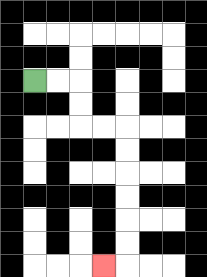{'start': '[1, 3]', 'end': '[4, 11]', 'path_directions': 'R,R,D,D,R,R,D,D,D,D,D,D,L', 'path_coordinates': '[[1, 3], [2, 3], [3, 3], [3, 4], [3, 5], [4, 5], [5, 5], [5, 6], [5, 7], [5, 8], [5, 9], [5, 10], [5, 11], [4, 11]]'}